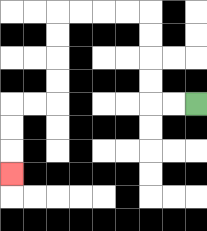{'start': '[8, 4]', 'end': '[0, 7]', 'path_directions': 'L,L,U,U,U,U,L,L,L,L,D,D,D,D,L,L,D,D,D', 'path_coordinates': '[[8, 4], [7, 4], [6, 4], [6, 3], [6, 2], [6, 1], [6, 0], [5, 0], [4, 0], [3, 0], [2, 0], [2, 1], [2, 2], [2, 3], [2, 4], [1, 4], [0, 4], [0, 5], [0, 6], [0, 7]]'}